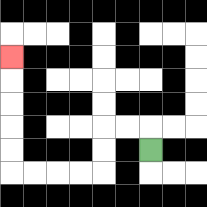{'start': '[6, 6]', 'end': '[0, 2]', 'path_directions': 'U,L,L,D,D,L,L,L,L,U,U,U,U,U', 'path_coordinates': '[[6, 6], [6, 5], [5, 5], [4, 5], [4, 6], [4, 7], [3, 7], [2, 7], [1, 7], [0, 7], [0, 6], [0, 5], [0, 4], [0, 3], [0, 2]]'}